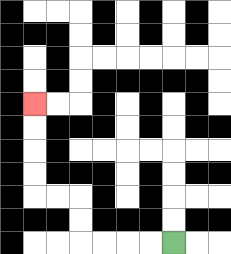{'start': '[7, 10]', 'end': '[1, 4]', 'path_directions': 'L,L,L,L,U,U,L,L,U,U,U,U', 'path_coordinates': '[[7, 10], [6, 10], [5, 10], [4, 10], [3, 10], [3, 9], [3, 8], [2, 8], [1, 8], [1, 7], [1, 6], [1, 5], [1, 4]]'}